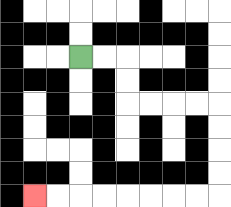{'start': '[3, 2]', 'end': '[1, 8]', 'path_directions': 'R,R,D,D,R,R,R,R,D,D,D,D,L,L,L,L,L,L,L,L', 'path_coordinates': '[[3, 2], [4, 2], [5, 2], [5, 3], [5, 4], [6, 4], [7, 4], [8, 4], [9, 4], [9, 5], [9, 6], [9, 7], [9, 8], [8, 8], [7, 8], [6, 8], [5, 8], [4, 8], [3, 8], [2, 8], [1, 8]]'}